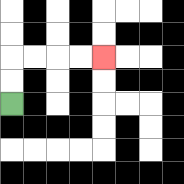{'start': '[0, 4]', 'end': '[4, 2]', 'path_directions': 'U,U,R,R,R,R', 'path_coordinates': '[[0, 4], [0, 3], [0, 2], [1, 2], [2, 2], [3, 2], [4, 2]]'}